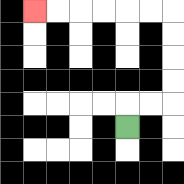{'start': '[5, 5]', 'end': '[1, 0]', 'path_directions': 'U,R,R,U,U,U,U,L,L,L,L,L,L', 'path_coordinates': '[[5, 5], [5, 4], [6, 4], [7, 4], [7, 3], [7, 2], [7, 1], [7, 0], [6, 0], [5, 0], [4, 0], [3, 0], [2, 0], [1, 0]]'}